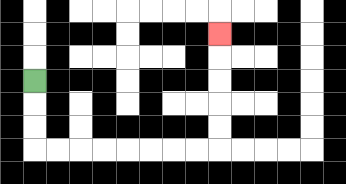{'start': '[1, 3]', 'end': '[9, 1]', 'path_directions': 'D,D,D,R,R,R,R,R,R,R,R,U,U,U,U,U', 'path_coordinates': '[[1, 3], [1, 4], [1, 5], [1, 6], [2, 6], [3, 6], [4, 6], [5, 6], [6, 6], [7, 6], [8, 6], [9, 6], [9, 5], [9, 4], [9, 3], [9, 2], [9, 1]]'}